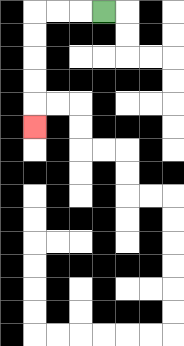{'start': '[4, 0]', 'end': '[1, 5]', 'path_directions': 'L,L,L,D,D,D,D,D', 'path_coordinates': '[[4, 0], [3, 0], [2, 0], [1, 0], [1, 1], [1, 2], [1, 3], [1, 4], [1, 5]]'}